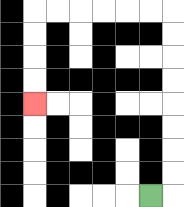{'start': '[6, 8]', 'end': '[1, 4]', 'path_directions': 'R,U,U,U,U,U,U,U,U,L,L,L,L,L,L,D,D,D,D', 'path_coordinates': '[[6, 8], [7, 8], [7, 7], [7, 6], [7, 5], [7, 4], [7, 3], [7, 2], [7, 1], [7, 0], [6, 0], [5, 0], [4, 0], [3, 0], [2, 0], [1, 0], [1, 1], [1, 2], [1, 3], [1, 4]]'}